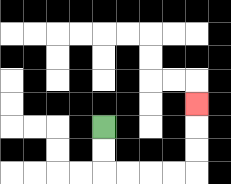{'start': '[4, 5]', 'end': '[8, 4]', 'path_directions': 'D,D,R,R,R,R,U,U,U', 'path_coordinates': '[[4, 5], [4, 6], [4, 7], [5, 7], [6, 7], [7, 7], [8, 7], [8, 6], [8, 5], [8, 4]]'}